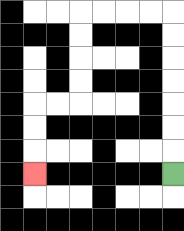{'start': '[7, 7]', 'end': '[1, 7]', 'path_directions': 'U,U,U,U,U,U,U,L,L,L,L,D,D,D,D,L,L,D,D,D', 'path_coordinates': '[[7, 7], [7, 6], [7, 5], [7, 4], [7, 3], [7, 2], [7, 1], [7, 0], [6, 0], [5, 0], [4, 0], [3, 0], [3, 1], [3, 2], [3, 3], [3, 4], [2, 4], [1, 4], [1, 5], [1, 6], [1, 7]]'}